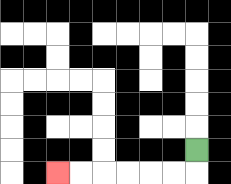{'start': '[8, 6]', 'end': '[2, 7]', 'path_directions': 'D,L,L,L,L,L,L', 'path_coordinates': '[[8, 6], [8, 7], [7, 7], [6, 7], [5, 7], [4, 7], [3, 7], [2, 7]]'}